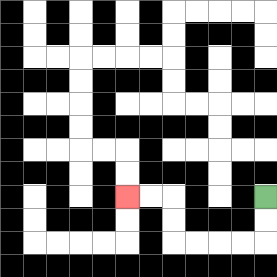{'start': '[11, 8]', 'end': '[5, 8]', 'path_directions': 'D,D,L,L,L,L,U,U,L,L', 'path_coordinates': '[[11, 8], [11, 9], [11, 10], [10, 10], [9, 10], [8, 10], [7, 10], [7, 9], [7, 8], [6, 8], [5, 8]]'}